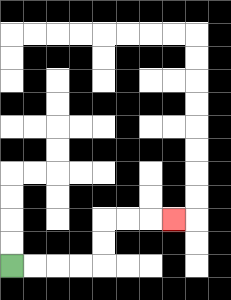{'start': '[0, 11]', 'end': '[7, 9]', 'path_directions': 'R,R,R,R,U,U,R,R,R', 'path_coordinates': '[[0, 11], [1, 11], [2, 11], [3, 11], [4, 11], [4, 10], [4, 9], [5, 9], [6, 9], [7, 9]]'}